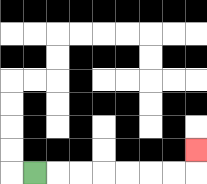{'start': '[1, 7]', 'end': '[8, 6]', 'path_directions': 'R,R,R,R,R,R,R,U', 'path_coordinates': '[[1, 7], [2, 7], [3, 7], [4, 7], [5, 7], [6, 7], [7, 7], [8, 7], [8, 6]]'}